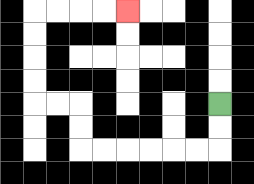{'start': '[9, 4]', 'end': '[5, 0]', 'path_directions': 'D,D,L,L,L,L,L,L,U,U,L,L,U,U,U,U,R,R,R,R', 'path_coordinates': '[[9, 4], [9, 5], [9, 6], [8, 6], [7, 6], [6, 6], [5, 6], [4, 6], [3, 6], [3, 5], [3, 4], [2, 4], [1, 4], [1, 3], [1, 2], [1, 1], [1, 0], [2, 0], [3, 0], [4, 0], [5, 0]]'}